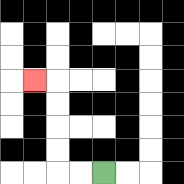{'start': '[4, 7]', 'end': '[1, 3]', 'path_directions': 'L,L,U,U,U,U,L', 'path_coordinates': '[[4, 7], [3, 7], [2, 7], [2, 6], [2, 5], [2, 4], [2, 3], [1, 3]]'}